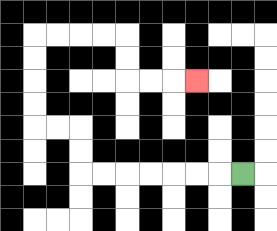{'start': '[10, 7]', 'end': '[8, 3]', 'path_directions': 'L,L,L,L,L,L,L,U,U,L,L,U,U,U,U,R,R,R,R,D,D,R,R,R', 'path_coordinates': '[[10, 7], [9, 7], [8, 7], [7, 7], [6, 7], [5, 7], [4, 7], [3, 7], [3, 6], [3, 5], [2, 5], [1, 5], [1, 4], [1, 3], [1, 2], [1, 1], [2, 1], [3, 1], [4, 1], [5, 1], [5, 2], [5, 3], [6, 3], [7, 3], [8, 3]]'}